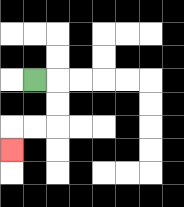{'start': '[1, 3]', 'end': '[0, 6]', 'path_directions': 'R,D,D,L,L,D', 'path_coordinates': '[[1, 3], [2, 3], [2, 4], [2, 5], [1, 5], [0, 5], [0, 6]]'}